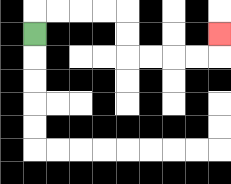{'start': '[1, 1]', 'end': '[9, 1]', 'path_directions': 'U,R,R,R,R,D,D,R,R,R,R,U', 'path_coordinates': '[[1, 1], [1, 0], [2, 0], [3, 0], [4, 0], [5, 0], [5, 1], [5, 2], [6, 2], [7, 2], [8, 2], [9, 2], [9, 1]]'}